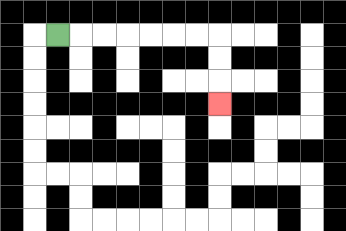{'start': '[2, 1]', 'end': '[9, 4]', 'path_directions': 'R,R,R,R,R,R,R,D,D,D', 'path_coordinates': '[[2, 1], [3, 1], [4, 1], [5, 1], [6, 1], [7, 1], [8, 1], [9, 1], [9, 2], [9, 3], [9, 4]]'}